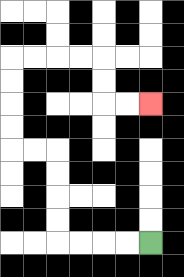{'start': '[6, 10]', 'end': '[6, 4]', 'path_directions': 'L,L,L,L,U,U,U,U,L,L,U,U,U,U,R,R,R,R,D,D,R,R', 'path_coordinates': '[[6, 10], [5, 10], [4, 10], [3, 10], [2, 10], [2, 9], [2, 8], [2, 7], [2, 6], [1, 6], [0, 6], [0, 5], [0, 4], [0, 3], [0, 2], [1, 2], [2, 2], [3, 2], [4, 2], [4, 3], [4, 4], [5, 4], [6, 4]]'}